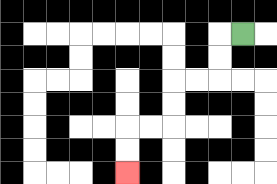{'start': '[10, 1]', 'end': '[5, 7]', 'path_directions': 'L,D,D,L,L,D,D,L,L,D,D', 'path_coordinates': '[[10, 1], [9, 1], [9, 2], [9, 3], [8, 3], [7, 3], [7, 4], [7, 5], [6, 5], [5, 5], [5, 6], [5, 7]]'}